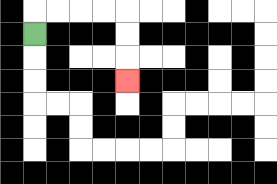{'start': '[1, 1]', 'end': '[5, 3]', 'path_directions': 'U,R,R,R,R,D,D,D', 'path_coordinates': '[[1, 1], [1, 0], [2, 0], [3, 0], [4, 0], [5, 0], [5, 1], [5, 2], [5, 3]]'}